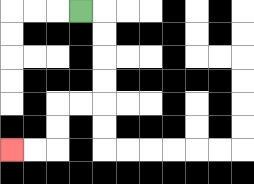{'start': '[3, 0]', 'end': '[0, 6]', 'path_directions': 'R,D,D,D,D,L,L,D,D,L,L', 'path_coordinates': '[[3, 0], [4, 0], [4, 1], [4, 2], [4, 3], [4, 4], [3, 4], [2, 4], [2, 5], [2, 6], [1, 6], [0, 6]]'}